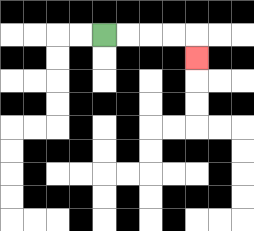{'start': '[4, 1]', 'end': '[8, 2]', 'path_directions': 'R,R,R,R,D', 'path_coordinates': '[[4, 1], [5, 1], [6, 1], [7, 1], [8, 1], [8, 2]]'}